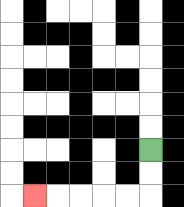{'start': '[6, 6]', 'end': '[1, 8]', 'path_directions': 'D,D,L,L,L,L,L', 'path_coordinates': '[[6, 6], [6, 7], [6, 8], [5, 8], [4, 8], [3, 8], [2, 8], [1, 8]]'}